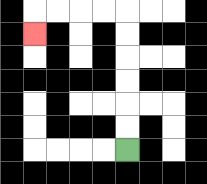{'start': '[5, 6]', 'end': '[1, 1]', 'path_directions': 'U,U,U,U,U,U,L,L,L,L,D', 'path_coordinates': '[[5, 6], [5, 5], [5, 4], [5, 3], [5, 2], [5, 1], [5, 0], [4, 0], [3, 0], [2, 0], [1, 0], [1, 1]]'}